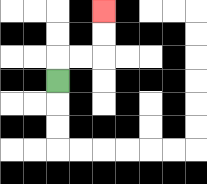{'start': '[2, 3]', 'end': '[4, 0]', 'path_directions': 'U,R,R,U,U', 'path_coordinates': '[[2, 3], [2, 2], [3, 2], [4, 2], [4, 1], [4, 0]]'}